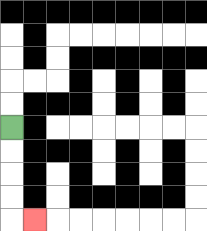{'start': '[0, 5]', 'end': '[1, 9]', 'path_directions': 'D,D,D,D,R', 'path_coordinates': '[[0, 5], [0, 6], [0, 7], [0, 8], [0, 9], [1, 9]]'}